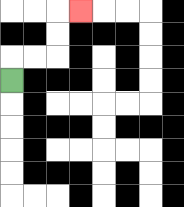{'start': '[0, 3]', 'end': '[3, 0]', 'path_directions': 'U,R,R,U,U,R', 'path_coordinates': '[[0, 3], [0, 2], [1, 2], [2, 2], [2, 1], [2, 0], [3, 0]]'}